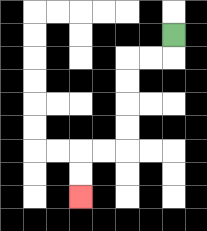{'start': '[7, 1]', 'end': '[3, 8]', 'path_directions': 'D,L,L,D,D,D,D,L,L,D,D', 'path_coordinates': '[[7, 1], [7, 2], [6, 2], [5, 2], [5, 3], [5, 4], [5, 5], [5, 6], [4, 6], [3, 6], [3, 7], [3, 8]]'}